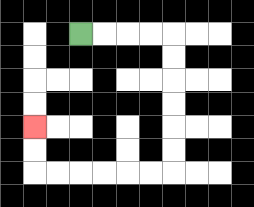{'start': '[3, 1]', 'end': '[1, 5]', 'path_directions': 'R,R,R,R,D,D,D,D,D,D,L,L,L,L,L,L,U,U', 'path_coordinates': '[[3, 1], [4, 1], [5, 1], [6, 1], [7, 1], [7, 2], [7, 3], [7, 4], [7, 5], [7, 6], [7, 7], [6, 7], [5, 7], [4, 7], [3, 7], [2, 7], [1, 7], [1, 6], [1, 5]]'}